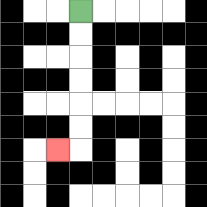{'start': '[3, 0]', 'end': '[2, 6]', 'path_directions': 'D,D,D,D,D,D,L', 'path_coordinates': '[[3, 0], [3, 1], [3, 2], [3, 3], [3, 4], [3, 5], [3, 6], [2, 6]]'}